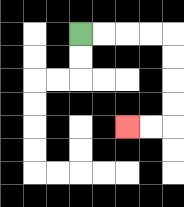{'start': '[3, 1]', 'end': '[5, 5]', 'path_directions': 'R,R,R,R,D,D,D,D,L,L', 'path_coordinates': '[[3, 1], [4, 1], [5, 1], [6, 1], [7, 1], [7, 2], [7, 3], [7, 4], [7, 5], [6, 5], [5, 5]]'}